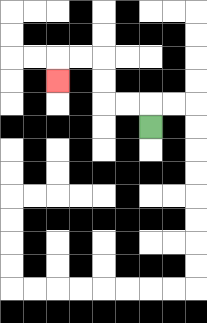{'start': '[6, 5]', 'end': '[2, 3]', 'path_directions': 'U,L,L,U,U,L,L,D', 'path_coordinates': '[[6, 5], [6, 4], [5, 4], [4, 4], [4, 3], [4, 2], [3, 2], [2, 2], [2, 3]]'}